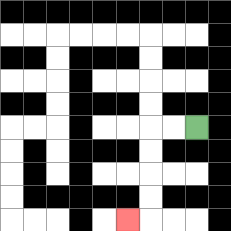{'start': '[8, 5]', 'end': '[5, 9]', 'path_directions': 'L,L,D,D,D,D,L', 'path_coordinates': '[[8, 5], [7, 5], [6, 5], [6, 6], [6, 7], [6, 8], [6, 9], [5, 9]]'}